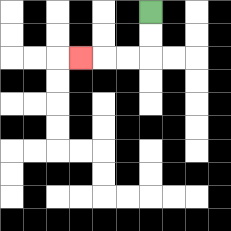{'start': '[6, 0]', 'end': '[3, 2]', 'path_directions': 'D,D,L,L,L', 'path_coordinates': '[[6, 0], [6, 1], [6, 2], [5, 2], [4, 2], [3, 2]]'}